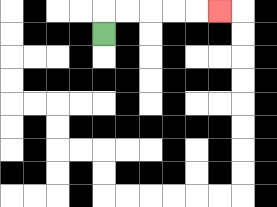{'start': '[4, 1]', 'end': '[9, 0]', 'path_directions': 'U,R,R,R,R,R', 'path_coordinates': '[[4, 1], [4, 0], [5, 0], [6, 0], [7, 0], [8, 0], [9, 0]]'}